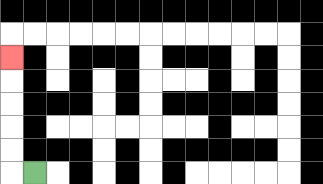{'start': '[1, 7]', 'end': '[0, 2]', 'path_directions': 'L,U,U,U,U,U', 'path_coordinates': '[[1, 7], [0, 7], [0, 6], [0, 5], [0, 4], [0, 3], [0, 2]]'}